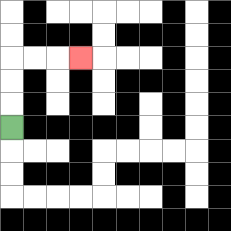{'start': '[0, 5]', 'end': '[3, 2]', 'path_directions': 'U,U,U,R,R,R', 'path_coordinates': '[[0, 5], [0, 4], [0, 3], [0, 2], [1, 2], [2, 2], [3, 2]]'}